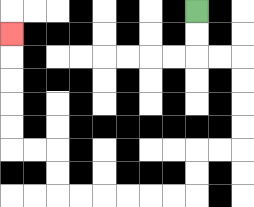{'start': '[8, 0]', 'end': '[0, 1]', 'path_directions': 'D,D,R,R,D,D,D,D,L,L,D,D,L,L,L,L,L,L,U,U,L,L,U,U,U,U,U', 'path_coordinates': '[[8, 0], [8, 1], [8, 2], [9, 2], [10, 2], [10, 3], [10, 4], [10, 5], [10, 6], [9, 6], [8, 6], [8, 7], [8, 8], [7, 8], [6, 8], [5, 8], [4, 8], [3, 8], [2, 8], [2, 7], [2, 6], [1, 6], [0, 6], [0, 5], [0, 4], [0, 3], [0, 2], [0, 1]]'}